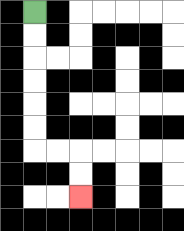{'start': '[1, 0]', 'end': '[3, 8]', 'path_directions': 'D,D,D,D,D,D,R,R,D,D', 'path_coordinates': '[[1, 0], [1, 1], [1, 2], [1, 3], [1, 4], [1, 5], [1, 6], [2, 6], [3, 6], [3, 7], [3, 8]]'}